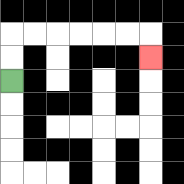{'start': '[0, 3]', 'end': '[6, 2]', 'path_directions': 'U,U,R,R,R,R,R,R,D', 'path_coordinates': '[[0, 3], [0, 2], [0, 1], [1, 1], [2, 1], [3, 1], [4, 1], [5, 1], [6, 1], [6, 2]]'}